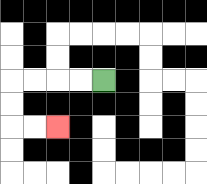{'start': '[4, 3]', 'end': '[2, 5]', 'path_directions': 'L,L,L,L,D,D,R,R', 'path_coordinates': '[[4, 3], [3, 3], [2, 3], [1, 3], [0, 3], [0, 4], [0, 5], [1, 5], [2, 5]]'}